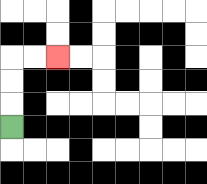{'start': '[0, 5]', 'end': '[2, 2]', 'path_directions': 'U,U,U,R,R', 'path_coordinates': '[[0, 5], [0, 4], [0, 3], [0, 2], [1, 2], [2, 2]]'}